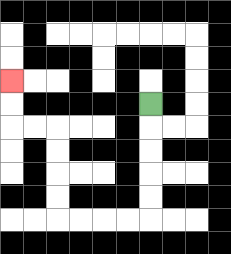{'start': '[6, 4]', 'end': '[0, 3]', 'path_directions': 'D,D,D,D,D,L,L,L,L,U,U,U,U,L,L,U,U', 'path_coordinates': '[[6, 4], [6, 5], [6, 6], [6, 7], [6, 8], [6, 9], [5, 9], [4, 9], [3, 9], [2, 9], [2, 8], [2, 7], [2, 6], [2, 5], [1, 5], [0, 5], [0, 4], [0, 3]]'}